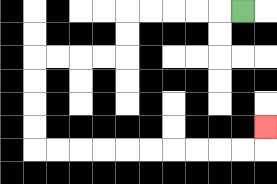{'start': '[10, 0]', 'end': '[11, 5]', 'path_directions': 'L,L,L,L,L,D,D,L,L,L,L,D,D,D,D,R,R,R,R,R,R,R,R,R,R,U', 'path_coordinates': '[[10, 0], [9, 0], [8, 0], [7, 0], [6, 0], [5, 0], [5, 1], [5, 2], [4, 2], [3, 2], [2, 2], [1, 2], [1, 3], [1, 4], [1, 5], [1, 6], [2, 6], [3, 6], [4, 6], [5, 6], [6, 6], [7, 6], [8, 6], [9, 6], [10, 6], [11, 6], [11, 5]]'}